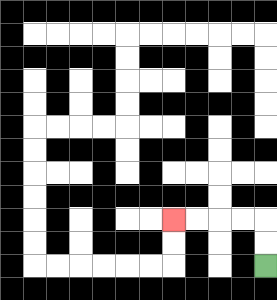{'start': '[11, 11]', 'end': '[7, 9]', 'path_directions': 'U,U,L,L,L,L', 'path_coordinates': '[[11, 11], [11, 10], [11, 9], [10, 9], [9, 9], [8, 9], [7, 9]]'}